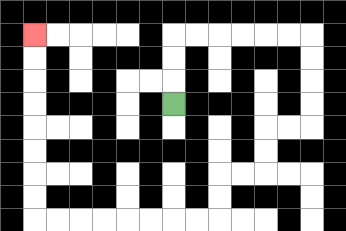{'start': '[7, 4]', 'end': '[1, 1]', 'path_directions': 'U,U,U,R,R,R,R,R,R,D,D,D,D,L,L,D,D,L,L,D,D,L,L,L,L,L,L,L,L,U,U,U,U,U,U,U,U', 'path_coordinates': '[[7, 4], [7, 3], [7, 2], [7, 1], [8, 1], [9, 1], [10, 1], [11, 1], [12, 1], [13, 1], [13, 2], [13, 3], [13, 4], [13, 5], [12, 5], [11, 5], [11, 6], [11, 7], [10, 7], [9, 7], [9, 8], [9, 9], [8, 9], [7, 9], [6, 9], [5, 9], [4, 9], [3, 9], [2, 9], [1, 9], [1, 8], [1, 7], [1, 6], [1, 5], [1, 4], [1, 3], [1, 2], [1, 1]]'}